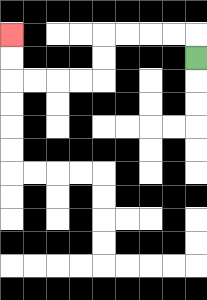{'start': '[8, 2]', 'end': '[0, 1]', 'path_directions': 'U,L,L,L,L,D,D,L,L,L,L,U,U', 'path_coordinates': '[[8, 2], [8, 1], [7, 1], [6, 1], [5, 1], [4, 1], [4, 2], [4, 3], [3, 3], [2, 3], [1, 3], [0, 3], [0, 2], [0, 1]]'}